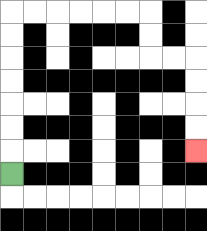{'start': '[0, 7]', 'end': '[8, 6]', 'path_directions': 'U,U,U,U,U,U,U,R,R,R,R,R,R,D,D,R,R,D,D,D,D', 'path_coordinates': '[[0, 7], [0, 6], [0, 5], [0, 4], [0, 3], [0, 2], [0, 1], [0, 0], [1, 0], [2, 0], [3, 0], [4, 0], [5, 0], [6, 0], [6, 1], [6, 2], [7, 2], [8, 2], [8, 3], [8, 4], [8, 5], [8, 6]]'}